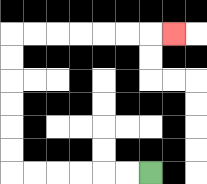{'start': '[6, 7]', 'end': '[7, 1]', 'path_directions': 'L,L,L,L,L,L,U,U,U,U,U,U,R,R,R,R,R,R,R', 'path_coordinates': '[[6, 7], [5, 7], [4, 7], [3, 7], [2, 7], [1, 7], [0, 7], [0, 6], [0, 5], [0, 4], [0, 3], [0, 2], [0, 1], [1, 1], [2, 1], [3, 1], [4, 1], [5, 1], [6, 1], [7, 1]]'}